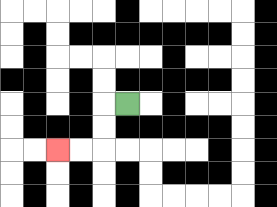{'start': '[5, 4]', 'end': '[2, 6]', 'path_directions': 'L,D,D,L,L', 'path_coordinates': '[[5, 4], [4, 4], [4, 5], [4, 6], [3, 6], [2, 6]]'}